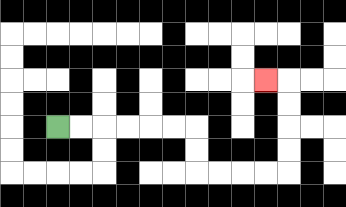{'start': '[2, 5]', 'end': '[11, 3]', 'path_directions': 'R,R,R,R,R,R,D,D,R,R,R,R,U,U,U,U,L', 'path_coordinates': '[[2, 5], [3, 5], [4, 5], [5, 5], [6, 5], [7, 5], [8, 5], [8, 6], [8, 7], [9, 7], [10, 7], [11, 7], [12, 7], [12, 6], [12, 5], [12, 4], [12, 3], [11, 3]]'}